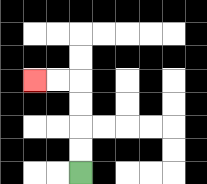{'start': '[3, 7]', 'end': '[1, 3]', 'path_directions': 'U,U,U,U,L,L', 'path_coordinates': '[[3, 7], [3, 6], [3, 5], [3, 4], [3, 3], [2, 3], [1, 3]]'}